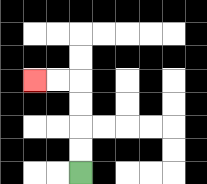{'start': '[3, 7]', 'end': '[1, 3]', 'path_directions': 'U,U,U,U,L,L', 'path_coordinates': '[[3, 7], [3, 6], [3, 5], [3, 4], [3, 3], [2, 3], [1, 3]]'}